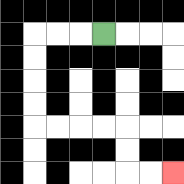{'start': '[4, 1]', 'end': '[7, 7]', 'path_directions': 'L,L,L,D,D,D,D,R,R,R,R,D,D,R,R', 'path_coordinates': '[[4, 1], [3, 1], [2, 1], [1, 1], [1, 2], [1, 3], [1, 4], [1, 5], [2, 5], [3, 5], [4, 5], [5, 5], [5, 6], [5, 7], [6, 7], [7, 7]]'}